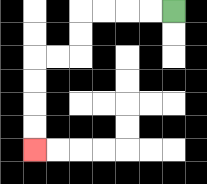{'start': '[7, 0]', 'end': '[1, 6]', 'path_directions': 'L,L,L,L,D,D,L,L,D,D,D,D', 'path_coordinates': '[[7, 0], [6, 0], [5, 0], [4, 0], [3, 0], [3, 1], [3, 2], [2, 2], [1, 2], [1, 3], [1, 4], [1, 5], [1, 6]]'}